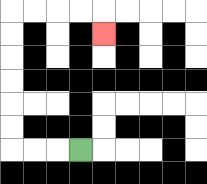{'start': '[3, 6]', 'end': '[4, 1]', 'path_directions': 'L,L,L,U,U,U,U,U,U,R,R,R,R,D', 'path_coordinates': '[[3, 6], [2, 6], [1, 6], [0, 6], [0, 5], [0, 4], [0, 3], [0, 2], [0, 1], [0, 0], [1, 0], [2, 0], [3, 0], [4, 0], [4, 1]]'}